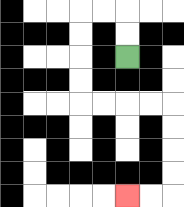{'start': '[5, 2]', 'end': '[5, 8]', 'path_directions': 'U,U,L,L,D,D,D,D,R,R,R,R,D,D,D,D,L,L', 'path_coordinates': '[[5, 2], [5, 1], [5, 0], [4, 0], [3, 0], [3, 1], [3, 2], [3, 3], [3, 4], [4, 4], [5, 4], [6, 4], [7, 4], [7, 5], [7, 6], [7, 7], [7, 8], [6, 8], [5, 8]]'}